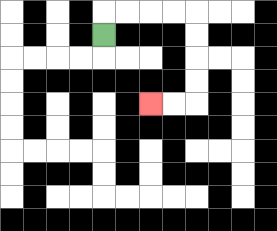{'start': '[4, 1]', 'end': '[6, 4]', 'path_directions': 'U,R,R,R,R,D,D,D,D,L,L', 'path_coordinates': '[[4, 1], [4, 0], [5, 0], [6, 0], [7, 0], [8, 0], [8, 1], [8, 2], [8, 3], [8, 4], [7, 4], [6, 4]]'}